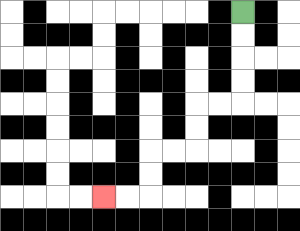{'start': '[10, 0]', 'end': '[4, 8]', 'path_directions': 'D,D,D,D,L,L,D,D,L,L,D,D,L,L', 'path_coordinates': '[[10, 0], [10, 1], [10, 2], [10, 3], [10, 4], [9, 4], [8, 4], [8, 5], [8, 6], [7, 6], [6, 6], [6, 7], [6, 8], [5, 8], [4, 8]]'}